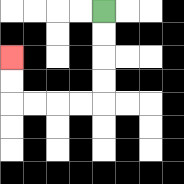{'start': '[4, 0]', 'end': '[0, 2]', 'path_directions': 'D,D,D,D,L,L,L,L,U,U', 'path_coordinates': '[[4, 0], [4, 1], [4, 2], [4, 3], [4, 4], [3, 4], [2, 4], [1, 4], [0, 4], [0, 3], [0, 2]]'}